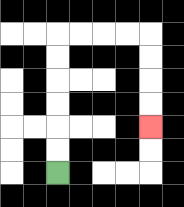{'start': '[2, 7]', 'end': '[6, 5]', 'path_directions': 'U,U,U,U,U,U,R,R,R,R,D,D,D,D', 'path_coordinates': '[[2, 7], [2, 6], [2, 5], [2, 4], [2, 3], [2, 2], [2, 1], [3, 1], [4, 1], [5, 1], [6, 1], [6, 2], [6, 3], [6, 4], [6, 5]]'}